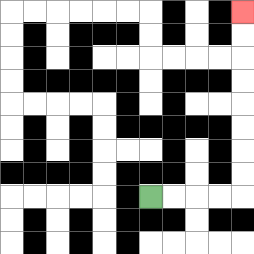{'start': '[6, 8]', 'end': '[10, 0]', 'path_directions': 'R,R,R,R,U,U,U,U,U,U,U,U', 'path_coordinates': '[[6, 8], [7, 8], [8, 8], [9, 8], [10, 8], [10, 7], [10, 6], [10, 5], [10, 4], [10, 3], [10, 2], [10, 1], [10, 0]]'}